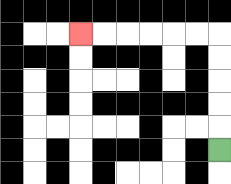{'start': '[9, 6]', 'end': '[3, 1]', 'path_directions': 'U,U,U,U,U,L,L,L,L,L,L', 'path_coordinates': '[[9, 6], [9, 5], [9, 4], [9, 3], [9, 2], [9, 1], [8, 1], [7, 1], [6, 1], [5, 1], [4, 1], [3, 1]]'}